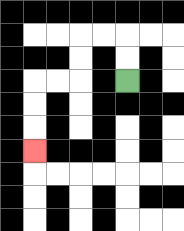{'start': '[5, 3]', 'end': '[1, 6]', 'path_directions': 'U,U,L,L,D,D,L,L,D,D,D', 'path_coordinates': '[[5, 3], [5, 2], [5, 1], [4, 1], [3, 1], [3, 2], [3, 3], [2, 3], [1, 3], [1, 4], [1, 5], [1, 6]]'}